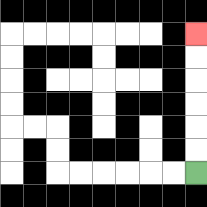{'start': '[8, 7]', 'end': '[8, 1]', 'path_directions': 'U,U,U,U,U,U', 'path_coordinates': '[[8, 7], [8, 6], [8, 5], [8, 4], [8, 3], [8, 2], [8, 1]]'}